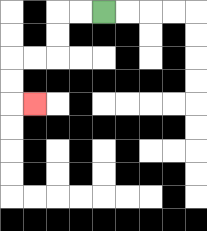{'start': '[4, 0]', 'end': '[1, 4]', 'path_directions': 'L,L,D,D,L,L,D,D,R', 'path_coordinates': '[[4, 0], [3, 0], [2, 0], [2, 1], [2, 2], [1, 2], [0, 2], [0, 3], [0, 4], [1, 4]]'}